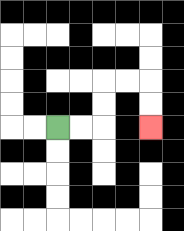{'start': '[2, 5]', 'end': '[6, 5]', 'path_directions': 'R,R,U,U,R,R,D,D', 'path_coordinates': '[[2, 5], [3, 5], [4, 5], [4, 4], [4, 3], [5, 3], [6, 3], [6, 4], [6, 5]]'}